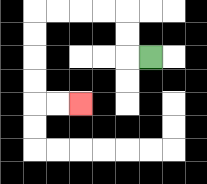{'start': '[6, 2]', 'end': '[3, 4]', 'path_directions': 'L,U,U,L,L,L,L,D,D,D,D,R,R', 'path_coordinates': '[[6, 2], [5, 2], [5, 1], [5, 0], [4, 0], [3, 0], [2, 0], [1, 0], [1, 1], [1, 2], [1, 3], [1, 4], [2, 4], [3, 4]]'}